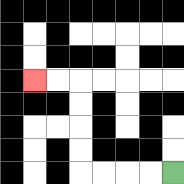{'start': '[7, 7]', 'end': '[1, 3]', 'path_directions': 'L,L,L,L,U,U,U,U,L,L', 'path_coordinates': '[[7, 7], [6, 7], [5, 7], [4, 7], [3, 7], [3, 6], [3, 5], [3, 4], [3, 3], [2, 3], [1, 3]]'}